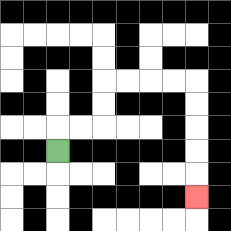{'start': '[2, 6]', 'end': '[8, 8]', 'path_directions': 'U,R,R,U,U,R,R,R,R,D,D,D,D,D', 'path_coordinates': '[[2, 6], [2, 5], [3, 5], [4, 5], [4, 4], [4, 3], [5, 3], [6, 3], [7, 3], [8, 3], [8, 4], [8, 5], [8, 6], [8, 7], [8, 8]]'}